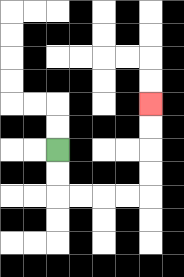{'start': '[2, 6]', 'end': '[6, 4]', 'path_directions': 'D,D,R,R,R,R,U,U,U,U', 'path_coordinates': '[[2, 6], [2, 7], [2, 8], [3, 8], [4, 8], [5, 8], [6, 8], [6, 7], [6, 6], [6, 5], [6, 4]]'}